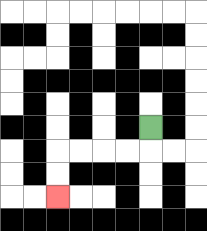{'start': '[6, 5]', 'end': '[2, 8]', 'path_directions': 'D,L,L,L,L,D,D', 'path_coordinates': '[[6, 5], [6, 6], [5, 6], [4, 6], [3, 6], [2, 6], [2, 7], [2, 8]]'}